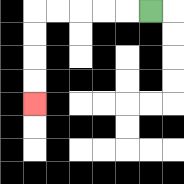{'start': '[6, 0]', 'end': '[1, 4]', 'path_directions': 'L,L,L,L,L,D,D,D,D', 'path_coordinates': '[[6, 0], [5, 0], [4, 0], [3, 0], [2, 0], [1, 0], [1, 1], [1, 2], [1, 3], [1, 4]]'}